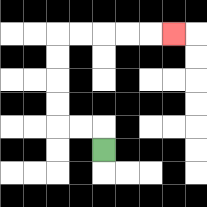{'start': '[4, 6]', 'end': '[7, 1]', 'path_directions': 'U,L,L,U,U,U,U,R,R,R,R,R', 'path_coordinates': '[[4, 6], [4, 5], [3, 5], [2, 5], [2, 4], [2, 3], [2, 2], [2, 1], [3, 1], [4, 1], [5, 1], [6, 1], [7, 1]]'}